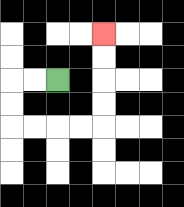{'start': '[2, 3]', 'end': '[4, 1]', 'path_directions': 'L,L,D,D,R,R,R,R,U,U,U,U', 'path_coordinates': '[[2, 3], [1, 3], [0, 3], [0, 4], [0, 5], [1, 5], [2, 5], [3, 5], [4, 5], [4, 4], [4, 3], [4, 2], [4, 1]]'}